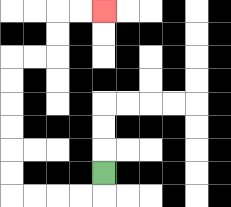{'start': '[4, 7]', 'end': '[4, 0]', 'path_directions': 'D,L,L,L,L,U,U,U,U,U,U,R,R,U,U,R,R', 'path_coordinates': '[[4, 7], [4, 8], [3, 8], [2, 8], [1, 8], [0, 8], [0, 7], [0, 6], [0, 5], [0, 4], [0, 3], [0, 2], [1, 2], [2, 2], [2, 1], [2, 0], [3, 0], [4, 0]]'}